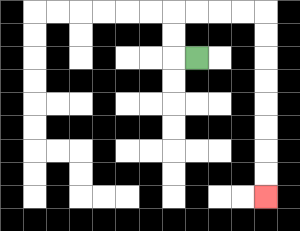{'start': '[8, 2]', 'end': '[11, 8]', 'path_directions': 'L,U,U,R,R,R,R,D,D,D,D,D,D,D,D', 'path_coordinates': '[[8, 2], [7, 2], [7, 1], [7, 0], [8, 0], [9, 0], [10, 0], [11, 0], [11, 1], [11, 2], [11, 3], [11, 4], [11, 5], [11, 6], [11, 7], [11, 8]]'}